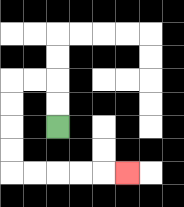{'start': '[2, 5]', 'end': '[5, 7]', 'path_directions': 'U,U,L,L,D,D,D,D,R,R,R,R,R', 'path_coordinates': '[[2, 5], [2, 4], [2, 3], [1, 3], [0, 3], [0, 4], [0, 5], [0, 6], [0, 7], [1, 7], [2, 7], [3, 7], [4, 7], [5, 7]]'}